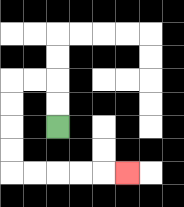{'start': '[2, 5]', 'end': '[5, 7]', 'path_directions': 'U,U,L,L,D,D,D,D,R,R,R,R,R', 'path_coordinates': '[[2, 5], [2, 4], [2, 3], [1, 3], [0, 3], [0, 4], [0, 5], [0, 6], [0, 7], [1, 7], [2, 7], [3, 7], [4, 7], [5, 7]]'}